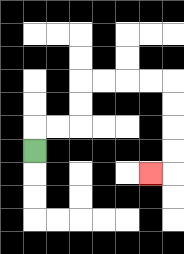{'start': '[1, 6]', 'end': '[6, 7]', 'path_directions': 'U,R,R,U,U,R,R,R,R,D,D,D,D,L', 'path_coordinates': '[[1, 6], [1, 5], [2, 5], [3, 5], [3, 4], [3, 3], [4, 3], [5, 3], [6, 3], [7, 3], [7, 4], [7, 5], [7, 6], [7, 7], [6, 7]]'}